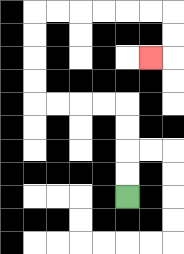{'start': '[5, 8]', 'end': '[6, 2]', 'path_directions': 'U,U,U,U,L,L,L,L,U,U,U,U,R,R,R,R,R,R,D,D,L', 'path_coordinates': '[[5, 8], [5, 7], [5, 6], [5, 5], [5, 4], [4, 4], [3, 4], [2, 4], [1, 4], [1, 3], [1, 2], [1, 1], [1, 0], [2, 0], [3, 0], [4, 0], [5, 0], [6, 0], [7, 0], [7, 1], [7, 2], [6, 2]]'}